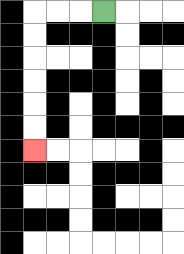{'start': '[4, 0]', 'end': '[1, 6]', 'path_directions': 'L,L,L,D,D,D,D,D,D', 'path_coordinates': '[[4, 0], [3, 0], [2, 0], [1, 0], [1, 1], [1, 2], [1, 3], [1, 4], [1, 5], [1, 6]]'}